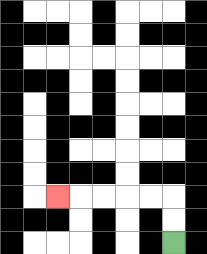{'start': '[7, 10]', 'end': '[2, 8]', 'path_directions': 'U,U,L,L,L,L,L', 'path_coordinates': '[[7, 10], [7, 9], [7, 8], [6, 8], [5, 8], [4, 8], [3, 8], [2, 8]]'}